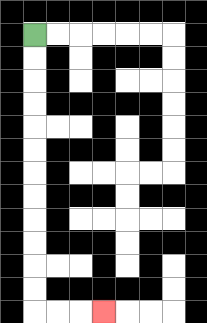{'start': '[1, 1]', 'end': '[4, 13]', 'path_directions': 'D,D,D,D,D,D,D,D,D,D,D,D,R,R,R', 'path_coordinates': '[[1, 1], [1, 2], [1, 3], [1, 4], [1, 5], [1, 6], [1, 7], [1, 8], [1, 9], [1, 10], [1, 11], [1, 12], [1, 13], [2, 13], [3, 13], [4, 13]]'}